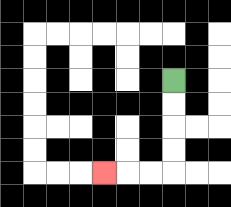{'start': '[7, 3]', 'end': '[4, 7]', 'path_directions': 'D,D,D,D,L,L,L', 'path_coordinates': '[[7, 3], [7, 4], [7, 5], [7, 6], [7, 7], [6, 7], [5, 7], [4, 7]]'}